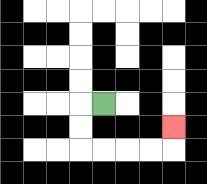{'start': '[4, 4]', 'end': '[7, 5]', 'path_directions': 'L,D,D,R,R,R,R,U', 'path_coordinates': '[[4, 4], [3, 4], [3, 5], [3, 6], [4, 6], [5, 6], [6, 6], [7, 6], [7, 5]]'}